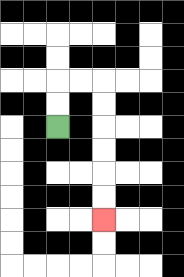{'start': '[2, 5]', 'end': '[4, 9]', 'path_directions': 'U,U,R,R,D,D,D,D,D,D', 'path_coordinates': '[[2, 5], [2, 4], [2, 3], [3, 3], [4, 3], [4, 4], [4, 5], [4, 6], [4, 7], [4, 8], [4, 9]]'}